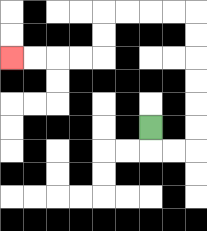{'start': '[6, 5]', 'end': '[0, 2]', 'path_directions': 'D,R,R,U,U,U,U,U,U,L,L,L,L,D,D,L,L,L,L', 'path_coordinates': '[[6, 5], [6, 6], [7, 6], [8, 6], [8, 5], [8, 4], [8, 3], [8, 2], [8, 1], [8, 0], [7, 0], [6, 0], [5, 0], [4, 0], [4, 1], [4, 2], [3, 2], [2, 2], [1, 2], [0, 2]]'}